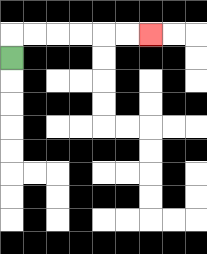{'start': '[0, 2]', 'end': '[6, 1]', 'path_directions': 'U,R,R,R,R,R,R', 'path_coordinates': '[[0, 2], [0, 1], [1, 1], [2, 1], [3, 1], [4, 1], [5, 1], [6, 1]]'}